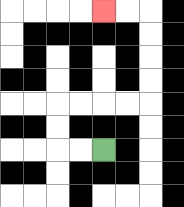{'start': '[4, 6]', 'end': '[4, 0]', 'path_directions': 'L,L,U,U,R,R,R,R,U,U,U,U,L,L', 'path_coordinates': '[[4, 6], [3, 6], [2, 6], [2, 5], [2, 4], [3, 4], [4, 4], [5, 4], [6, 4], [6, 3], [6, 2], [6, 1], [6, 0], [5, 0], [4, 0]]'}